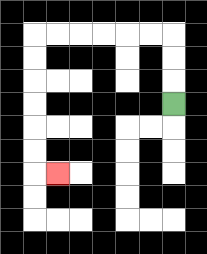{'start': '[7, 4]', 'end': '[2, 7]', 'path_directions': 'U,U,U,L,L,L,L,L,L,D,D,D,D,D,D,R', 'path_coordinates': '[[7, 4], [7, 3], [7, 2], [7, 1], [6, 1], [5, 1], [4, 1], [3, 1], [2, 1], [1, 1], [1, 2], [1, 3], [1, 4], [1, 5], [1, 6], [1, 7], [2, 7]]'}